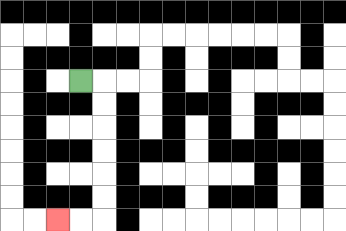{'start': '[3, 3]', 'end': '[2, 9]', 'path_directions': 'R,D,D,D,D,D,D,L,L', 'path_coordinates': '[[3, 3], [4, 3], [4, 4], [4, 5], [4, 6], [4, 7], [4, 8], [4, 9], [3, 9], [2, 9]]'}